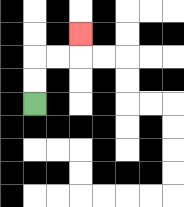{'start': '[1, 4]', 'end': '[3, 1]', 'path_directions': 'U,U,R,R,U', 'path_coordinates': '[[1, 4], [1, 3], [1, 2], [2, 2], [3, 2], [3, 1]]'}